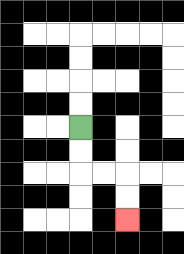{'start': '[3, 5]', 'end': '[5, 9]', 'path_directions': 'D,D,R,R,D,D', 'path_coordinates': '[[3, 5], [3, 6], [3, 7], [4, 7], [5, 7], [5, 8], [5, 9]]'}